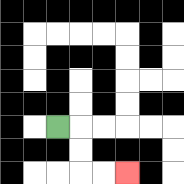{'start': '[2, 5]', 'end': '[5, 7]', 'path_directions': 'R,D,D,R,R', 'path_coordinates': '[[2, 5], [3, 5], [3, 6], [3, 7], [4, 7], [5, 7]]'}